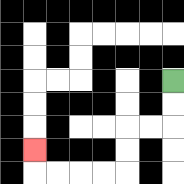{'start': '[7, 3]', 'end': '[1, 6]', 'path_directions': 'D,D,L,L,D,D,L,L,L,L,U', 'path_coordinates': '[[7, 3], [7, 4], [7, 5], [6, 5], [5, 5], [5, 6], [5, 7], [4, 7], [3, 7], [2, 7], [1, 7], [1, 6]]'}